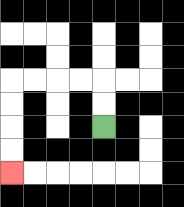{'start': '[4, 5]', 'end': '[0, 7]', 'path_directions': 'U,U,L,L,L,L,D,D,D,D', 'path_coordinates': '[[4, 5], [4, 4], [4, 3], [3, 3], [2, 3], [1, 3], [0, 3], [0, 4], [0, 5], [0, 6], [0, 7]]'}